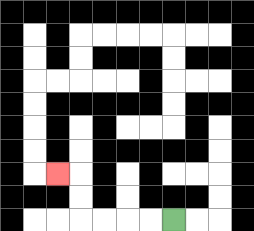{'start': '[7, 9]', 'end': '[2, 7]', 'path_directions': 'L,L,L,L,U,U,L', 'path_coordinates': '[[7, 9], [6, 9], [5, 9], [4, 9], [3, 9], [3, 8], [3, 7], [2, 7]]'}